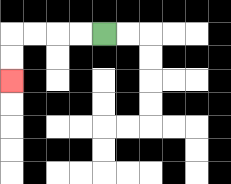{'start': '[4, 1]', 'end': '[0, 3]', 'path_directions': 'L,L,L,L,D,D', 'path_coordinates': '[[4, 1], [3, 1], [2, 1], [1, 1], [0, 1], [0, 2], [0, 3]]'}